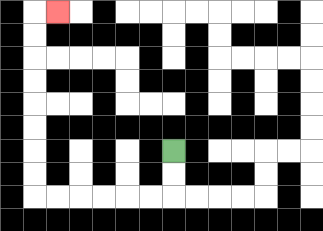{'start': '[7, 6]', 'end': '[2, 0]', 'path_directions': 'D,D,L,L,L,L,L,L,U,U,U,U,U,U,U,U,R', 'path_coordinates': '[[7, 6], [7, 7], [7, 8], [6, 8], [5, 8], [4, 8], [3, 8], [2, 8], [1, 8], [1, 7], [1, 6], [1, 5], [1, 4], [1, 3], [1, 2], [1, 1], [1, 0], [2, 0]]'}